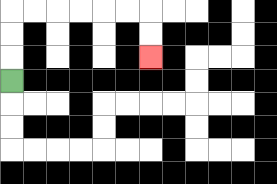{'start': '[0, 3]', 'end': '[6, 2]', 'path_directions': 'U,U,U,R,R,R,R,R,R,D,D', 'path_coordinates': '[[0, 3], [0, 2], [0, 1], [0, 0], [1, 0], [2, 0], [3, 0], [4, 0], [5, 0], [6, 0], [6, 1], [6, 2]]'}